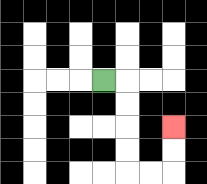{'start': '[4, 3]', 'end': '[7, 5]', 'path_directions': 'R,D,D,D,D,R,R,U,U', 'path_coordinates': '[[4, 3], [5, 3], [5, 4], [5, 5], [5, 6], [5, 7], [6, 7], [7, 7], [7, 6], [7, 5]]'}